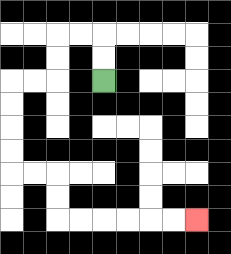{'start': '[4, 3]', 'end': '[8, 9]', 'path_directions': 'U,U,L,L,D,D,L,L,D,D,D,D,R,R,D,D,R,R,R,R,R,R', 'path_coordinates': '[[4, 3], [4, 2], [4, 1], [3, 1], [2, 1], [2, 2], [2, 3], [1, 3], [0, 3], [0, 4], [0, 5], [0, 6], [0, 7], [1, 7], [2, 7], [2, 8], [2, 9], [3, 9], [4, 9], [5, 9], [6, 9], [7, 9], [8, 9]]'}